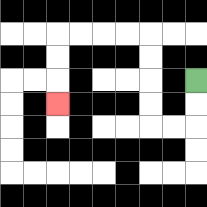{'start': '[8, 3]', 'end': '[2, 4]', 'path_directions': 'D,D,L,L,U,U,U,U,L,L,L,L,D,D,D', 'path_coordinates': '[[8, 3], [8, 4], [8, 5], [7, 5], [6, 5], [6, 4], [6, 3], [6, 2], [6, 1], [5, 1], [4, 1], [3, 1], [2, 1], [2, 2], [2, 3], [2, 4]]'}